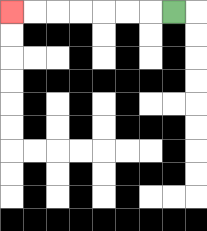{'start': '[7, 0]', 'end': '[0, 0]', 'path_directions': 'L,L,L,L,L,L,L', 'path_coordinates': '[[7, 0], [6, 0], [5, 0], [4, 0], [3, 0], [2, 0], [1, 0], [0, 0]]'}